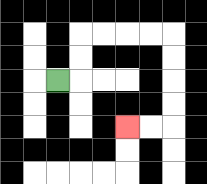{'start': '[2, 3]', 'end': '[5, 5]', 'path_directions': 'R,U,U,R,R,R,R,D,D,D,D,L,L', 'path_coordinates': '[[2, 3], [3, 3], [3, 2], [3, 1], [4, 1], [5, 1], [6, 1], [7, 1], [7, 2], [7, 3], [7, 4], [7, 5], [6, 5], [5, 5]]'}